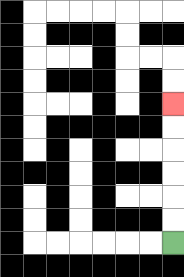{'start': '[7, 10]', 'end': '[7, 4]', 'path_directions': 'U,U,U,U,U,U', 'path_coordinates': '[[7, 10], [7, 9], [7, 8], [7, 7], [7, 6], [7, 5], [7, 4]]'}